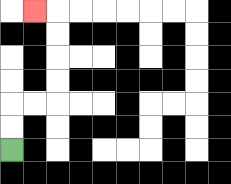{'start': '[0, 6]', 'end': '[1, 0]', 'path_directions': 'U,U,R,R,U,U,U,U,L', 'path_coordinates': '[[0, 6], [0, 5], [0, 4], [1, 4], [2, 4], [2, 3], [2, 2], [2, 1], [2, 0], [1, 0]]'}